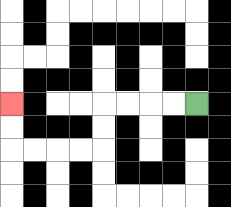{'start': '[8, 4]', 'end': '[0, 4]', 'path_directions': 'L,L,L,L,D,D,L,L,L,L,U,U', 'path_coordinates': '[[8, 4], [7, 4], [6, 4], [5, 4], [4, 4], [4, 5], [4, 6], [3, 6], [2, 6], [1, 6], [0, 6], [0, 5], [0, 4]]'}